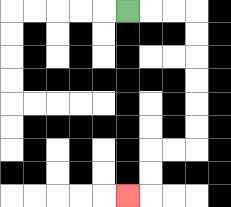{'start': '[5, 0]', 'end': '[5, 8]', 'path_directions': 'R,R,R,D,D,D,D,D,D,L,L,D,D,L', 'path_coordinates': '[[5, 0], [6, 0], [7, 0], [8, 0], [8, 1], [8, 2], [8, 3], [8, 4], [8, 5], [8, 6], [7, 6], [6, 6], [6, 7], [6, 8], [5, 8]]'}